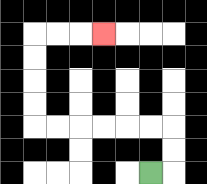{'start': '[6, 7]', 'end': '[4, 1]', 'path_directions': 'R,U,U,L,L,L,L,L,L,U,U,U,U,R,R,R', 'path_coordinates': '[[6, 7], [7, 7], [7, 6], [7, 5], [6, 5], [5, 5], [4, 5], [3, 5], [2, 5], [1, 5], [1, 4], [1, 3], [1, 2], [1, 1], [2, 1], [3, 1], [4, 1]]'}